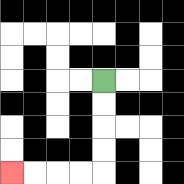{'start': '[4, 3]', 'end': '[0, 7]', 'path_directions': 'D,D,D,D,L,L,L,L', 'path_coordinates': '[[4, 3], [4, 4], [4, 5], [4, 6], [4, 7], [3, 7], [2, 7], [1, 7], [0, 7]]'}